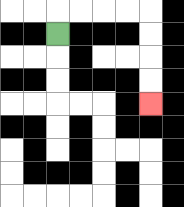{'start': '[2, 1]', 'end': '[6, 4]', 'path_directions': 'U,R,R,R,R,D,D,D,D', 'path_coordinates': '[[2, 1], [2, 0], [3, 0], [4, 0], [5, 0], [6, 0], [6, 1], [6, 2], [6, 3], [6, 4]]'}